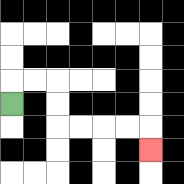{'start': '[0, 4]', 'end': '[6, 6]', 'path_directions': 'U,R,R,D,D,R,R,R,R,D', 'path_coordinates': '[[0, 4], [0, 3], [1, 3], [2, 3], [2, 4], [2, 5], [3, 5], [4, 5], [5, 5], [6, 5], [6, 6]]'}